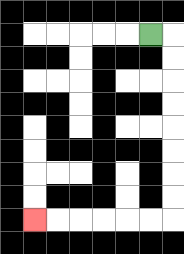{'start': '[6, 1]', 'end': '[1, 9]', 'path_directions': 'R,D,D,D,D,D,D,D,D,L,L,L,L,L,L', 'path_coordinates': '[[6, 1], [7, 1], [7, 2], [7, 3], [7, 4], [7, 5], [7, 6], [7, 7], [7, 8], [7, 9], [6, 9], [5, 9], [4, 9], [3, 9], [2, 9], [1, 9]]'}